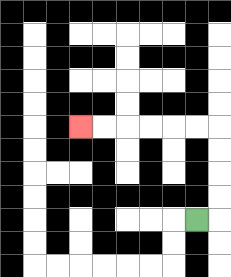{'start': '[8, 9]', 'end': '[3, 5]', 'path_directions': 'R,U,U,U,U,L,L,L,L,L,L', 'path_coordinates': '[[8, 9], [9, 9], [9, 8], [9, 7], [9, 6], [9, 5], [8, 5], [7, 5], [6, 5], [5, 5], [4, 5], [3, 5]]'}